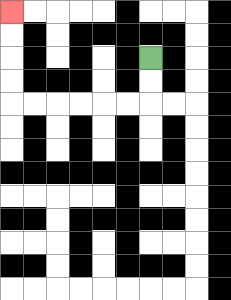{'start': '[6, 2]', 'end': '[0, 0]', 'path_directions': 'D,D,L,L,L,L,L,L,U,U,U,U', 'path_coordinates': '[[6, 2], [6, 3], [6, 4], [5, 4], [4, 4], [3, 4], [2, 4], [1, 4], [0, 4], [0, 3], [0, 2], [0, 1], [0, 0]]'}